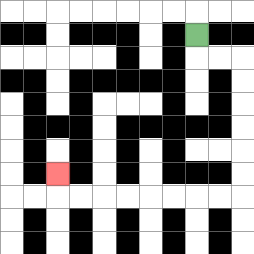{'start': '[8, 1]', 'end': '[2, 7]', 'path_directions': 'D,R,R,D,D,D,D,D,D,L,L,L,L,L,L,L,L,U', 'path_coordinates': '[[8, 1], [8, 2], [9, 2], [10, 2], [10, 3], [10, 4], [10, 5], [10, 6], [10, 7], [10, 8], [9, 8], [8, 8], [7, 8], [6, 8], [5, 8], [4, 8], [3, 8], [2, 8], [2, 7]]'}